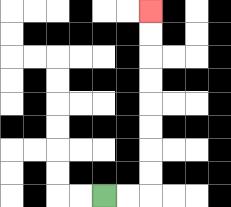{'start': '[4, 8]', 'end': '[6, 0]', 'path_directions': 'R,R,U,U,U,U,U,U,U,U', 'path_coordinates': '[[4, 8], [5, 8], [6, 8], [6, 7], [6, 6], [6, 5], [6, 4], [6, 3], [6, 2], [6, 1], [6, 0]]'}